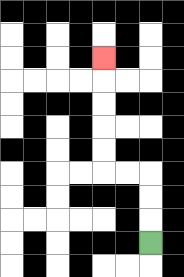{'start': '[6, 10]', 'end': '[4, 2]', 'path_directions': 'U,U,U,L,L,U,U,U,U,U', 'path_coordinates': '[[6, 10], [6, 9], [6, 8], [6, 7], [5, 7], [4, 7], [4, 6], [4, 5], [4, 4], [4, 3], [4, 2]]'}